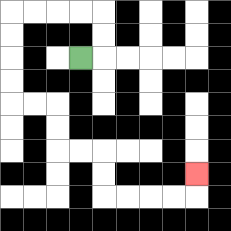{'start': '[3, 2]', 'end': '[8, 7]', 'path_directions': 'R,U,U,L,L,L,L,D,D,D,D,R,R,D,D,R,R,D,D,R,R,R,R,U', 'path_coordinates': '[[3, 2], [4, 2], [4, 1], [4, 0], [3, 0], [2, 0], [1, 0], [0, 0], [0, 1], [0, 2], [0, 3], [0, 4], [1, 4], [2, 4], [2, 5], [2, 6], [3, 6], [4, 6], [4, 7], [4, 8], [5, 8], [6, 8], [7, 8], [8, 8], [8, 7]]'}